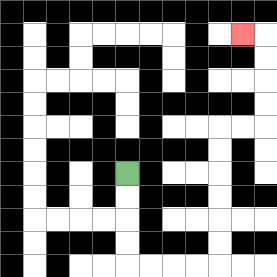{'start': '[5, 7]', 'end': '[10, 1]', 'path_directions': 'D,D,D,D,R,R,R,R,U,U,U,U,U,U,R,R,U,U,U,U,L', 'path_coordinates': '[[5, 7], [5, 8], [5, 9], [5, 10], [5, 11], [6, 11], [7, 11], [8, 11], [9, 11], [9, 10], [9, 9], [9, 8], [9, 7], [9, 6], [9, 5], [10, 5], [11, 5], [11, 4], [11, 3], [11, 2], [11, 1], [10, 1]]'}